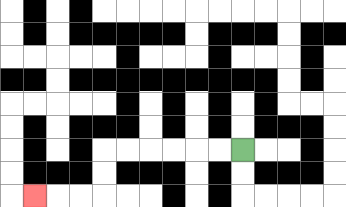{'start': '[10, 6]', 'end': '[1, 8]', 'path_directions': 'L,L,L,L,L,L,D,D,L,L,L', 'path_coordinates': '[[10, 6], [9, 6], [8, 6], [7, 6], [6, 6], [5, 6], [4, 6], [4, 7], [4, 8], [3, 8], [2, 8], [1, 8]]'}